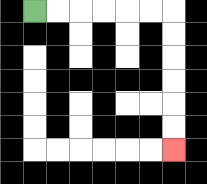{'start': '[1, 0]', 'end': '[7, 6]', 'path_directions': 'R,R,R,R,R,R,D,D,D,D,D,D', 'path_coordinates': '[[1, 0], [2, 0], [3, 0], [4, 0], [5, 0], [6, 0], [7, 0], [7, 1], [7, 2], [7, 3], [7, 4], [7, 5], [7, 6]]'}